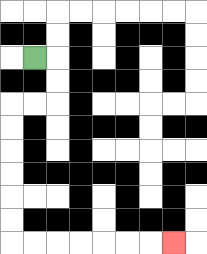{'start': '[1, 2]', 'end': '[7, 10]', 'path_directions': 'R,D,D,L,L,D,D,D,D,D,D,R,R,R,R,R,R,R', 'path_coordinates': '[[1, 2], [2, 2], [2, 3], [2, 4], [1, 4], [0, 4], [0, 5], [0, 6], [0, 7], [0, 8], [0, 9], [0, 10], [1, 10], [2, 10], [3, 10], [4, 10], [5, 10], [6, 10], [7, 10]]'}